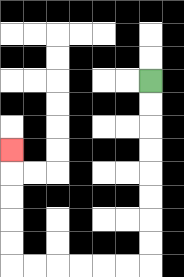{'start': '[6, 3]', 'end': '[0, 6]', 'path_directions': 'D,D,D,D,D,D,D,D,L,L,L,L,L,L,U,U,U,U,U', 'path_coordinates': '[[6, 3], [6, 4], [6, 5], [6, 6], [6, 7], [6, 8], [6, 9], [6, 10], [6, 11], [5, 11], [4, 11], [3, 11], [2, 11], [1, 11], [0, 11], [0, 10], [0, 9], [0, 8], [0, 7], [0, 6]]'}